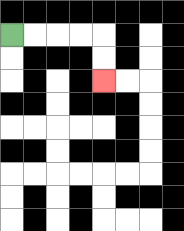{'start': '[0, 1]', 'end': '[4, 3]', 'path_directions': 'R,R,R,R,D,D', 'path_coordinates': '[[0, 1], [1, 1], [2, 1], [3, 1], [4, 1], [4, 2], [4, 3]]'}